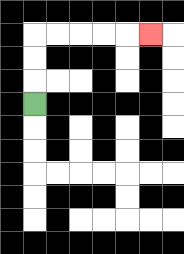{'start': '[1, 4]', 'end': '[6, 1]', 'path_directions': 'U,U,U,R,R,R,R,R', 'path_coordinates': '[[1, 4], [1, 3], [1, 2], [1, 1], [2, 1], [3, 1], [4, 1], [5, 1], [6, 1]]'}